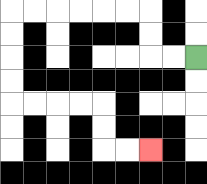{'start': '[8, 2]', 'end': '[6, 6]', 'path_directions': 'L,L,U,U,L,L,L,L,L,L,D,D,D,D,R,R,R,R,D,D,R,R', 'path_coordinates': '[[8, 2], [7, 2], [6, 2], [6, 1], [6, 0], [5, 0], [4, 0], [3, 0], [2, 0], [1, 0], [0, 0], [0, 1], [0, 2], [0, 3], [0, 4], [1, 4], [2, 4], [3, 4], [4, 4], [4, 5], [4, 6], [5, 6], [6, 6]]'}